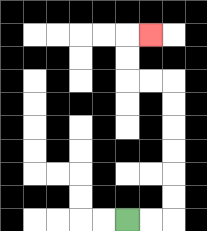{'start': '[5, 9]', 'end': '[6, 1]', 'path_directions': 'R,R,U,U,U,U,U,U,L,L,U,U,R', 'path_coordinates': '[[5, 9], [6, 9], [7, 9], [7, 8], [7, 7], [7, 6], [7, 5], [7, 4], [7, 3], [6, 3], [5, 3], [5, 2], [5, 1], [6, 1]]'}